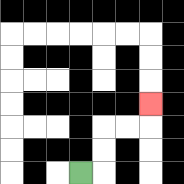{'start': '[3, 7]', 'end': '[6, 4]', 'path_directions': 'R,U,U,R,R,U', 'path_coordinates': '[[3, 7], [4, 7], [4, 6], [4, 5], [5, 5], [6, 5], [6, 4]]'}